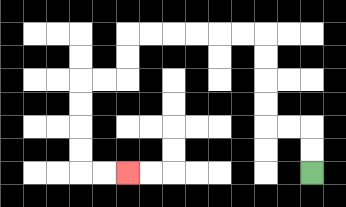{'start': '[13, 7]', 'end': '[5, 7]', 'path_directions': 'U,U,L,L,U,U,U,U,L,L,L,L,L,L,D,D,L,L,D,D,D,D,R,R', 'path_coordinates': '[[13, 7], [13, 6], [13, 5], [12, 5], [11, 5], [11, 4], [11, 3], [11, 2], [11, 1], [10, 1], [9, 1], [8, 1], [7, 1], [6, 1], [5, 1], [5, 2], [5, 3], [4, 3], [3, 3], [3, 4], [3, 5], [3, 6], [3, 7], [4, 7], [5, 7]]'}